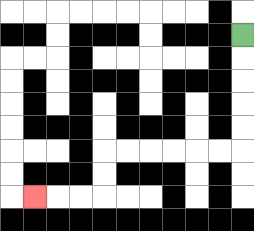{'start': '[10, 1]', 'end': '[1, 8]', 'path_directions': 'D,D,D,D,D,L,L,L,L,L,L,D,D,L,L,L', 'path_coordinates': '[[10, 1], [10, 2], [10, 3], [10, 4], [10, 5], [10, 6], [9, 6], [8, 6], [7, 6], [6, 6], [5, 6], [4, 6], [4, 7], [4, 8], [3, 8], [2, 8], [1, 8]]'}